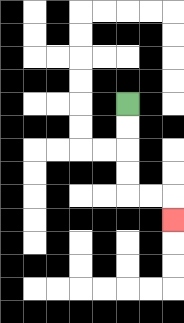{'start': '[5, 4]', 'end': '[7, 9]', 'path_directions': 'D,D,D,D,R,R,D', 'path_coordinates': '[[5, 4], [5, 5], [5, 6], [5, 7], [5, 8], [6, 8], [7, 8], [7, 9]]'}